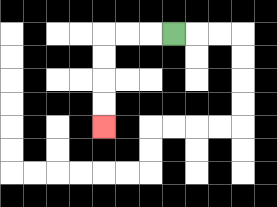{'start': '[7, 1]', 'end': '[4, 5]', 'path_directions': 'L,L,L,D,D,D,D', 'path_coordinates': '[[7, 1], [6, 1], [5, 1], [4, 1], [4, 2], [4, 3], [4, 4], [4, 5]]'}